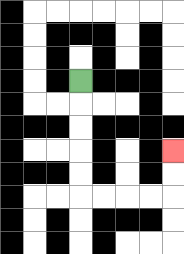{'start': '[3, 3]', 'end': '[7, 6]', 'path_directions': 'D,D,D,D,D,R,R,R,R,U,U', 'path_coordinates': '[[3, 3], [3, 4], [3, 5], [3, 6], [3, 7], [3, 8], [4, 8], [5, 8], [6, 8], [7, 8], [7, 7], [7, 6]]'}